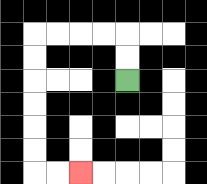{'start': '[5, 3]', 'end': '[3, 7]', 'path_directions': 'U,U,L,L,L,L,D,D,D,D,D,D,R,R', 'path_coordinates': '[[5, 3], [5, 2], [5, 1], [4, 1], [3, 1], [2, 1], [1, 1], [1, 2], [1, 3], [1, 4], [1, 5], [1, 6], [1, 7], [2, 7], [3, 7]]'}